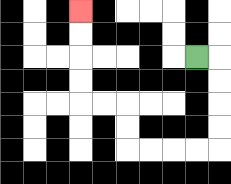{'start': '[8, 2]', 'end': '[3, 0]', 'path_directions': 'R,D,D,D,D,L,L,L,L,U,U,L,L,U,U,U,U', 'path_coordinates': '[[8, 2], [9, 2], [9, 3], [9, 4], [9, 5], [9, 6], [8, 6], [7, 6], [6, 6], [5, 6], [5, 5], [5, 4], [4, 4], [3, 4], [3, 3], [3, 2], [3, 1], [3, 0]]'}